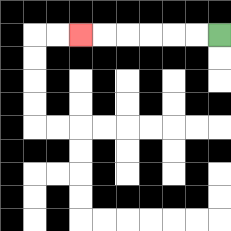{'start': '[9, 1]', 'end': '[3, 1]', 'path_directions': 'L,L,L,L,L,L', 'path_coordinates': '[[9, 1], [8, 1], [7, 1], [6, 1], [5, 1], [4, 1], [3, 1]]'}